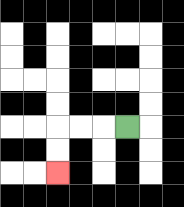{'start': '[5, 5]', 'end': '[2, 7]', 'path_directions': 'L,L,L,D,D', 'path_coordinates': '[[5, 5], [4, 5], [3, 5], [2, 5], [2, 6], [2, 7]]'}